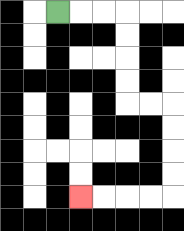{'start': '[2, 0]', 'end': '[3, 8]', 'path_directions': 'R,R,R,D,D,D,D,R,R,D,D,D,D,L,L,L,L', 'path_coordinates': '[[2, 0], [3, 0], [4, 0], [5, 0], [5, 1], [5, 2], [5, 3], [5, 4], [6, 4], [7, 4], [7, 5], [7, 6], [7, 7], [7, 8], [6, 8], [5, 8], [4, 8], [3, 8]]'}